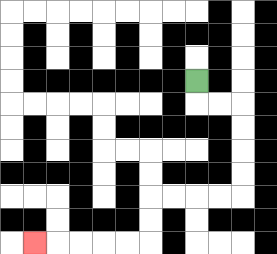{'start': '[8, 3]', 'end': '[1, 10]', 'path_directions': 'D,R,R,D,D,D,D,L,L,L,L,D,D,L,L,L,L,L', 'path_coordinates': '[[8, 3], [8, 4], [9, 4], [10, 4], [10, 5], [10, 6], [10, 7], [10, 8], [9, 8], [8, 8], [7, 8], [6, 8], [6, 9], [6, 10], [5, 10], [4, 10], [3, 10], [2, 10], [1, 10]]'}